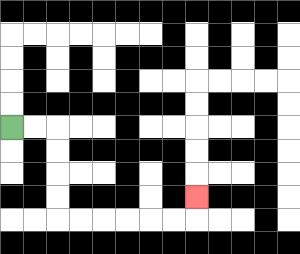{'start': '[0, 5]', 'end': '[8, 8]', 'path_directions': 'R,R,D,D,D,D,R,R,R,R,R,R,U', 'path_coordinates': '[[0, 5], [1, 5], [2, 5], [2, 6], [2, 7], [2, 8], [2, 9], [3, 9], [4, 9], [5, 9], [6, 9], [7, 9], [8, 9], [8, 8]]'}